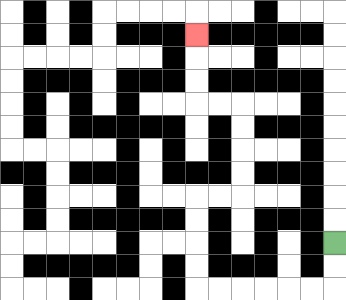{'start': '[14, 10]', 'end': '[8, 1]', 'path_directions': 'D,D,L,L,L,L,L,L,U,U,U,U,R,R,U,U,U,U,L,L,U,U,U', 'path_coordinates': '[[14, 10], [14, 11], [14, 12], [13, 12], [12, 12], [11, 12], [10, 12], [9, 12], [8, 12], [8, 11], [8, 10], [8, 9], [8, 8], [9, 8], [10, 8], [10, 7], [10, 6], [10, 5], [10, 4], [9, 4], [8, 4], [8, 3], [8, 2], [8, 1]]'}